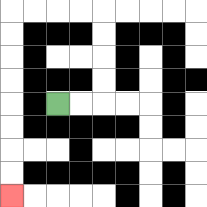{'start': '[2, 4]', 'end': '[0, 8]', 'path_directions': 'R,R,U,U,U,U,L,L,L,L,D,D,D,D,D,D,D,D', 'path_coordinates': '[[2, 4], [3, 4], [4, 4], [4, 3], [4, 2], [4, 1], [4, 0], [3, 0], [2, 0], [1, 0], [0, 0], [0, 1], [0, 2], [0, 3], [0, 4], [0, 5], [0, 6], [0, 7], [0, 8]]'}